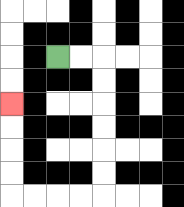{'start': '[2, 2]', 'end': '[0, 4]', 'path_directions': 'R,R,D,D,D,D,D,D,L,L,L,L,U,U,U,U', 'path_coordinates': '[[2, 2], [3, 2], [4, 2], [4, 3], [4, 4], [4, 5], [4, 6], [4, 7], [4, 8], [3, 8], [2, 8], [1, 8], [0, 8], [0, 7], [0, 6], [0, 5], [0, 4]]'}